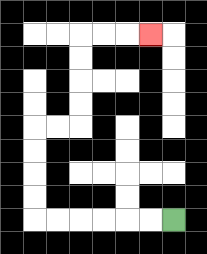{'start': '[7, 9]', 'end': '[6, 1]', 'path_directions': 'L,L,L,L,L,L,U,U,U,U,R,R,U,U,U,U,R,R,R', 'path_coordinates': '[[7, 9], [6, 9], [5, 9], [4, 9], [3, 9], [2, 9], [1, 9], [1, 8], [1, 7], [1, 6], [1, 5], [2, 5], [3, 5], [3, 4], [3, 3], [3, 2], [3, 1], [4, 1], [5, 1], [6, 1]]'}